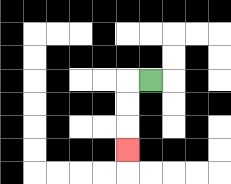{'start': '[6, 3]', 'end': '[5, 6]', 'path_directions': 'L,D,D,D', 'path_coordinates': '[[6, 3], [5, 3], [5, 4], [5, 5], [5, 6]]'}